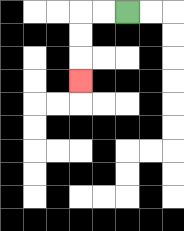{'start': '[5, 0]', 'end': '[3, 3]', 'path_directions': 'L,L,D,D,D', 'path_coordinates': '[[5, 0], [4, 0], [3, 0], [3, 1], [3, 2], [3, 3]]'}